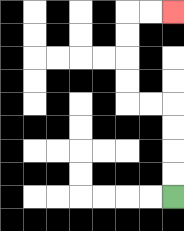{'start': '[7, 8]', 'end': '[7, 0]', 'path_directions': 'U,U,U,U,L,L,U,U,U,U,R,R', 'path_coordinates': '[[7, 8], [7, 7], [7, 6], [7, 5], [7, 4], [6, 4], [5, 4], [5, 3], [5, 2], [5, 1], [5, 0], [6, 0], [7, 0]]'}